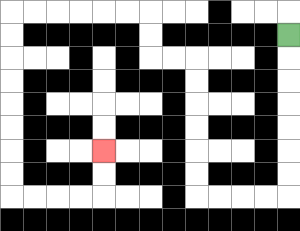{'start': '[12, 1]', 'end': '[4, 6]', 'path_directions': 'D,D,D,D,D,D,D,L,L,L,L,U,U,U,U,U,U,L,L,U,U,L,L,L,L,L,L,D,D,D,D,D,D,D,D,R,R,R,R,U,U', 'path_coordinates': '[[12, 1], [12, 2], [12, 3], [12, 4], [12, 5], [12, 6], [12, 7], [12, 8], [11, 8], [10, 8], [9, 8], [8, 8], [8, 7], [8, 6], [8, 5], [8, 4], [8, 3], [8, 2], [7, 2], [6, 2], [6, 1], [6, 0], [5, 0], [4, 0], [3, 0], [2, 0], [1, 0], [0, 0], [0, 1], [0, 2], [0, 3], [0, 4], [0, 5], [0, 6], [0, 7], [0, 8], [1, 8], [2, 8], [3, 8], [4, 8], [4, 7], [4, 6]]'}